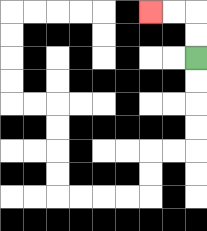{'start': '[8, 2]', 'end': '[6, 0]', 'path_directions': 'U,U,L,L', 'path_coordinates': '[[8, 2], [8, 1], [8, 0], [7, 0], [6, 0]]'}